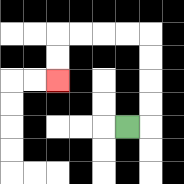{'start': '[5, 5]', 'end': '[2, 3]', 'path_directions': 'R,U,U,U,U,L,L,L,L,D,D', 'path_coordinates': '[[5, 5], [6, 5], [6, 4], [6, 3], [6, 2], [6, 1], [5, 1], [4, 1], [3, 1], [2, 1], [2, 2], [2, 3]]'}